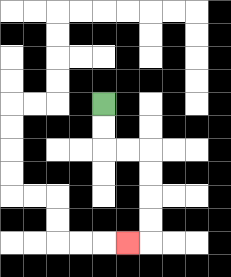{'start': '[4, 4]', 'end': '[5, 10]', 'path_directions': 'D,D,R,R,D,D,D,D,L', 'path_coordinates': '[[4, 4], [4, 5], [4, 6], [5, 6], [6, 6], [6, 7], [6, 8], [6, 9], [6, 10], [5, 10]]'}